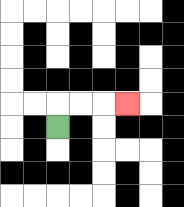{'start': '[2, 5]', 'end': '[5, 4]', 'path_directions': 'U,R,R,R', 'path_coordinates': '[[2, 5], [2, 4], [3, 4], [4, 4], [5, 4]]'}